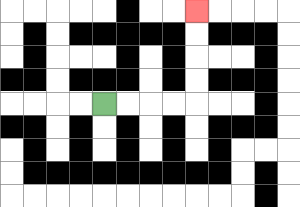{'start': '[4, 4]', 'end': '[8, 0]', 'path_directions': 'R,R,R,R,U,U,U,U', 'path_coordinates': '[[4, 4], [5, 4], [6, 4], [7, 4], [8, 4], [8, 3], [8, 2], [8, 1], [8, 0]]'}